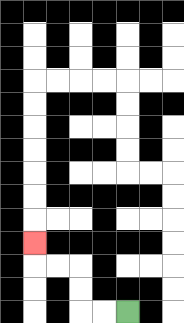{'start': '[5, 13]', 'end': '[1, 10]', 'path_directions': 'L,L,U,U,L,L,U', 'path_coordinates': '[[5, 13], [4, 13], [3, 13], [3, 12], [3, 11], [2, 11], [1, 11], [1, 10]]'}